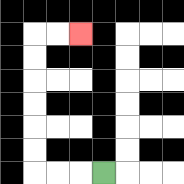{'start': '[4, 7]', 'end': '[3, 1]', 'path_directions': 'L,L,L,U,U,U,U,U,U,R,R', 'path_coordinates': '[[4, 7], [3, 7], [2, 7], [1, 7], [1, 6], [1, 5], [1, 4], [1, 3], [1, 2], [1, 1], [2, 1], [3, 1]]'}